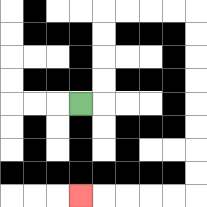{'start': '[3, 4]', 'end': '[3, 8]', 'path_directions': 'R,U,U,U,U,R,R,R,R,D,D,D,D,D,D,D,D,L,L,L,L,L', 'path_coordinates': '[[3, 4], [4, 4], [4, 3], [4, 2], [4, 1], [4, 0], [5, 0], [6, 0], [7, 0], [8, 0], [8, 1], [8, 2], [8, 3], [8, 4], [8, 5], [8, 6], [8, 7], [8, 8], [7, 8], [6, 8], [5, 8], [4, 8], [3, 8]]'}